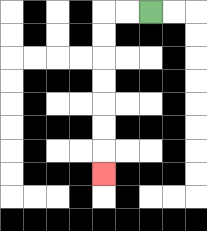{'start': '[6, 0]', 'end': '[4, 7]', 'path_directions': 'L,L,D,D,D,D,D,D,D', 'path_coordinates': '[[6, 0], [5, 0], [4, 0], [4, 1], [4, 2], [4, 3], [4, 4], [4, 5], [4, 6], [4, 7]]'}